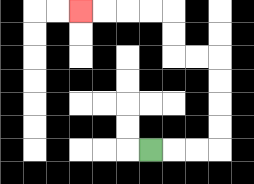{'start': '[6, 6]', 'end': '[3, 0]', 'path_directions': 'R,R,R,U,U,U,U,L,L,U,U,L,L,L,L', 'path_coordinates': '[[6, 6], [7, 6], [8, 6], [9, 6], [9, 5], [9, 4], [9, 3], [9, 2], [8, 2], [7, 2], [7, 1], [7, 0], [6, 0], [5, 0], [4, 0], [3, 0]]'}